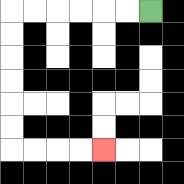{'start': '[6, 0]', 'end': '[4, 6]', 'path_directions': 'L,L,L,L,L,L,D,D,D,D,D,D,R,R,R,R', 'path_coordinates': '[[6, 0], [5, 0], [4, 0], [3, 0], [2, 0], [1, 0], [0, 0], [0, 1], [0, 2], [0, 3], [0, 4], [0, 5], [0, 6], [1, 6], [2, 6], [3, 6], [4, 6]]'}